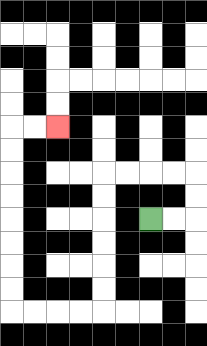{'start': '[6, 9]', 'end': '[2, 5]', 'path_directions': 'R,R,U,U,L,L,L,L,D,D,D,D,D,D,L,L,L,L,U,U,U,U,U,U,U,U,R,R', 'path_coordinates': '[[6, 9], [7, 9], [8, 9], [8, 8], [8, 7], [7, 7], [6, 7], [5, 7], [4, 7], [4, 8], [4, 9], [4, 10], [4, 11], [4, 12], [4, 13], [3, 13], [2, 13], [1, 13], [0, 13], [0, 12], [0, 11], [0, 10], [0, 9], [0, 8], [0, 7], [0, 6], [0, 5], [1, 5], [2, 5]]'}